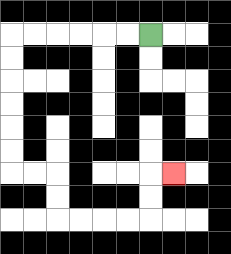{'start': '[6, 1]', 'end': '[7, 7]', 'path_directions': 'L,L,L,L,L,L,D,D,D,D,D,D,R,R,D,D,R,R,R,R,U,U,R', 'path_coordinates': '[[6, 1], [5, 1], [4, 1], [3, 1], [2, 1], [1, 1], [0, 1], [0, 2], [0, 3], [0, 4], [0, 5], [0, 6], [0, 7], [1, 7], [2, 7], [2, 8], [2, 9], [3, 9], [4, 9], [5, 9], [6, 9], [6, 8], [6, 7], [7, 7]]'}